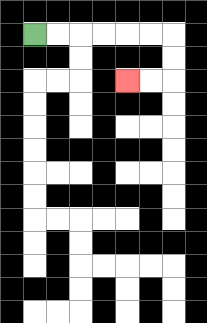{'start': '[1, 1]', 'end': '[5, 3]', 'path_directions': 'R,R,R,R,R,R,D,D,L,L', 'path_coordinates': '[[1, 1], [2, 1], [3, 1], [4, 1], [5, 1], [6, 1], [7, 1], [7, 2], [7, 3], [6, 3], [5, 3]]'}